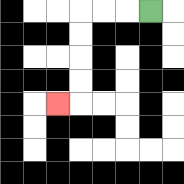{'start': '[6, 0]', 'end': '[2, 4]', 'path_directions': 'L,L,L,D,D,D,D,L', 'path_coordinates': '[[6, 0], [5, 0], [4, 0], [3, 0], [3, 1], [3, 2], [3, 3], [3, 4], [2, 4]]'}